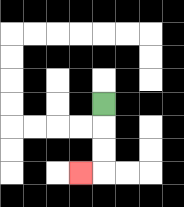{'start': '[4, 4]', 'end': '[3, 7]', 'path_directions': 'D,D,D,L', 'path_coordinates': '[[4, 4], [4, 5], [4, 6], [4, 7], [3, 7]]'}